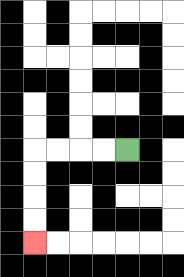{'start': '[5, 6]', 'end': '[1, 10]', 'path_directions': 'L,L,L,L,D,D,D,D', 'path_coordinates': '[[5, 6], [4, 6], [3, 6], [2, 6], [1, 6], [1, 7], [1, 8], [1, 9], [1, 10]]'}